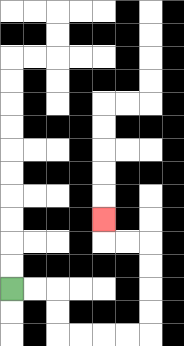{'start': '[0, 12]', 'end': '[4, 9]', 'path_directions': 'R,R,D,D,R,R,R,R,U,U,U,U,L,L,U', 'path_coordinates': '[[0, 12], [1, 12], [2, 12], [2, 13], [2, 14], [3, 14], [4, 14], [5, 14], [6, 14], [6, 13], [6, 12], [6, 11], [6, 10], [5, 10], [4, 10], [4, 9]]'}